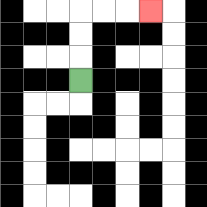{'start': '[3, 3]', 'end': '[6, 0]', 'path_directions': 'U,U,U,R,R,R', 'path_coordinates': '[[3, 3], [3, 2], [3, 1], [3, 0], [4, 0], [5, 0], [6, 0]]'}